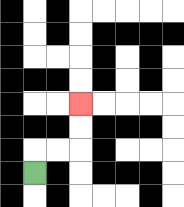{'start': '[1, 7]', 'end': '[3, 4]', 'path_directions': 'U,R,R,U,U', 'path_coordinates': '[[1, 7], [1, 6], [2, 6], [3, 6], [3, 5], [3, 4]]'}